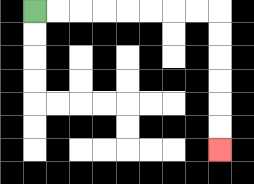{'start': '[1, 0]', 'end': '[9, 6]', 'path_directions': 'R,R,R,R,R,R,R,R,D,D,D,D,D,D', 'path_coordinates': '[[1, 0], [2, 0], [3, 0], [4, 0], [5, 0], [6, 0], [7, 0], [8, 0], [9, 0], [9, 1], [9, 2], [9, 3], [9, 4], [9, 5], [9, 6]]'}